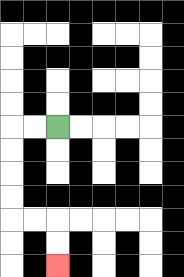{'start': '[2, 5]', 'end': '[2, 11]', 'path_directions': 'L,L,D,D,D,D,R,R,D,D', 'path_coordinates': '[[2, 5], [1, 5], [0, 5], [0, 6], [0, 7], [0, 8], [0, 9], [1, 9], [2, 9], [2, 10], [2, 11]]'}